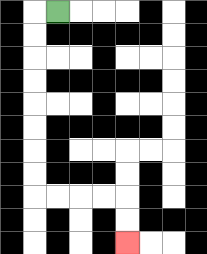{'start': '[2, 0]', 'end': '[5, 10]', 'path_directions': 'L,D,D,D,D,D,D,D,D,R,R,R,R,D,D', 'path_coordinates': '[[2, 0], [1, 0], [1, 1], [1, 2], [1, 3], [1, 4], [1, 5], [1, 6], [1, 7], [1, 8], [2, 8], [3, 8], [4, 8], [5, 8], [5, 9], [5, 10]]'}